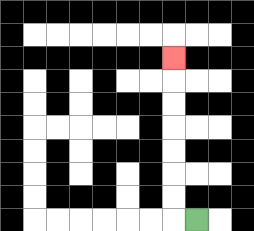{'start': '[8, 9]', 'end': '[7, 2]', 'path_directions': 'L,U,U,U,U,U,U,U', 'path_coordinates': '[[8, 9], [7, 9], [7, 8], [7, 7], [7, 6], [7, 5], [7, 4], [7, 3], [7, 2]]'}